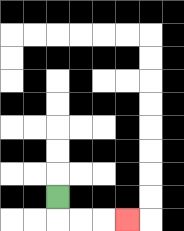{'start': '[2, 8]', 'end': '[5, 9]', 'path_directions': 'D,R,R,R', 'path_coordinates': '[[2, 8], [2, 9], [3, 9], [4, 9], [5, 9]]'}